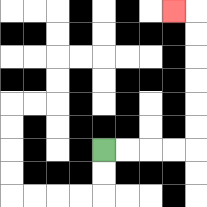{'start': '[4, 6]', 'end': '[7, 0]', 'path_directions': 'R,R,R,R,U,U,U,U,U,U,L', 'path_coordinates': '[[4, 6], [5, 6], [6, 6], [7, 6], [8, 6], [8, 5], [8, 4], [8, 3], [8, 2], [8, 1], [8, 0], [7, 0]]'}